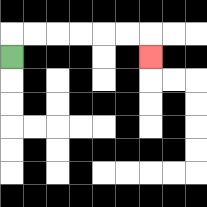{'start': '[0, 2]', 'end': '[6, 2]', 'path_directions': 'U,R,R,R,R,R,R,D', 'path_coordinates': '[[0, 2], [0, 1], [1, 1], [2, 1], [3, 1], [4, 1], [5, 1], [6, 1], [6, 2]]'}